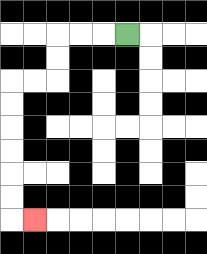{'start': '[5, 1]', 'end': '[1, 9]', 'path_directions': 'L,L,L,D,D,L,L,D,D,D,D,D,D,R', 'path_coordinates': '[[5, 1], [4, 1], [3, 1], [2, 1], [2, 2], [2, 3], [1, 3], [0, 3], [0, 4], [0, 5], [0, 6], [0, 7], [0, 8], [0, 9], [1, 9]]'}